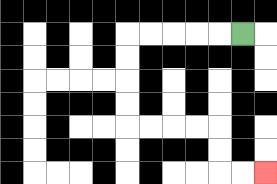{'start': '[10, 1]', 'end': '[11, 7]', 'path_directions': 'L,L,L,L,L,D,D,D,D,R,R,R,R,D,D,R,R', 'path_coordinates': '[[10, 1], [9, 1], [8, 1], [7, 1], [6, 1], [5, 1], [5, 2], [5, 3], [5, 4], [5, 5], [6, 5], [7, 5], [8, 5], [9, 5], [9, 6], [9, 7], [10, 7], [11, 7]]'}